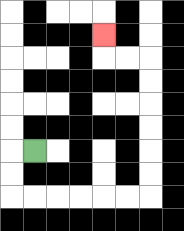{'start': '[1, 6]', 'end': '[4, 1]', 'path_directions': 'L,D,D,R,R,R,R,R,R,U,U,U,U,U,U,L,L,U', 'path_coordinates': '[[1, 6], [0, 6], [0, 7], [0, 8], [1, 8], [2, 8], [3, 8], [4, 8], [5, 8], [6, 8], [6, 7], [6, 6], [6, 5], [6, 4], [6, 3], [6, 2], [5, 2], [4, 2], [4, 1]]'}